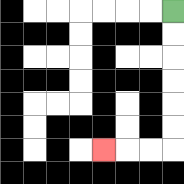{'start': '[7, 0]', 'end': '[4, 6]', 'path_directions': 'D,D,D,D,D,D,L,L,L', 'path_coordinates': '[[7, 0], [7, 1], [7, 2], [7, 3], [7, 4], [7, 5], [7, 6], [6, 6], [5, 6], [4, 6]]'}